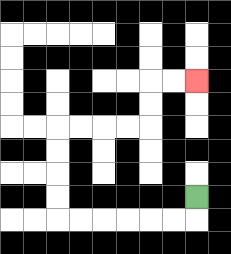{'start': '[8, 8]', 'end': '[8, 3]', 'path_directions': 'D,L,L,L,L,L,L,U,U,U,U,R,R,R,R,U,U,R,R', 'path_coordinates': '[[8, 8], [8, 9], [7, 9], [6, 9], [5, 9], [4, 9], [3, 9], [2, 9], [2, 8], [2, 7], [2, 6], [2, 5], [3, 5], [4, 5], [5, 5], [6, 5], [6, 4], [6, 3], [7, 3], [8, 3]]'}